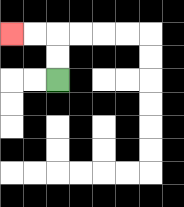{'start': '[2, 3]', 'end': '[0, 1]', 'path_directions': 'U,U,L,L', 'path_coordinates': '[[2, 3], [2, 2], [2, 1], [1, 1], [0, 1]]'}